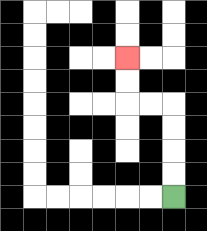{'start': '[7, 8]', 'end': '[5, 2]', 'path_directions': 'U,U,U,U,L,L,U,U', 'path_coordinates': '[[7, 8], [7, 7], [7, 6], [7, 5], [7, 4], [6, 4], [5, 4], [5, 3], [5, 2]]'}